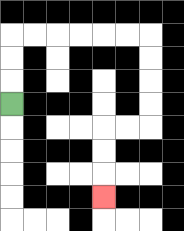{'start': '[0, 4]', 'end': '[4, 8]', 'path_directions': 'U,U,U,R,R,R,R,R,R,D,D,D,D,L,L,D,D,D', 'path_coordinates': '[[0, 4], [0, 3], [0, 2], [0, 1], [1, 1], [2, 1], [3, 1], [4, 1], [5, 1], [6, 1], [6, 2], [6, 3], [6, 4], [6, 5], [5, 5], [4, 5], [4, 6], [4, 7], [4, 8]]'}